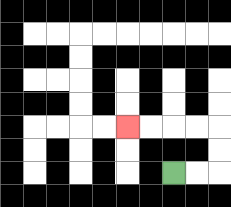{'start': '[7, 7]', 'end': '[5, 5]', 'path_directions': 'R,R,U,U,L,L,L,L', 'path_coordinates': '[[7, 7], [8, 7], [9, 7], [9, 6], [9, 5], [8, 5], [7, 5], [6, 5], [5, 5]]'}